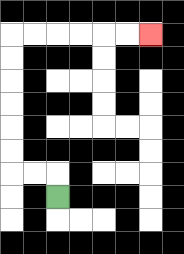{'start': '[2, 8]', 'end': '[6, 1]', 'path_directions': 'U,L,L,U,U,U,U,U,U,R,R,R,R,R,R', 'path_coordinates': '[[2, 8], [2, 7], [1, 7], [0, 7], [0, 6], [0, 5], [0, 4], [0, 3], [0, 2], [0, 1], [1, 1], [2, 1], [3, 1], [4, 1], [5, 1], [6, 1]]'}